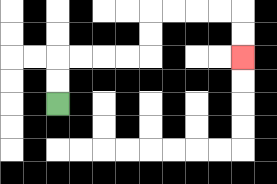{'start': '[2, 4]', 'end': '[10, 2]', 'path_directions': 'U,U,R,R,R,R,U,U,R,R,R,R,D,D', 'path_coordinates': '[[2, 4], [2, 3], [2, 2], [3, 2], [4, 2], [5, 2], [6, 2], [6, 1], [6, 0], [7, 0], [8, 0], [9, 0], [10, 0], [10, 1], [10, 2]]'}